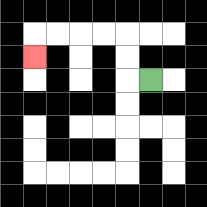{'start': '[6, 3]', 'end': '[1, 2]', 'path_directions': 'L,U,U,L,L,L,L,D', 'path_coordinates': '[[6, 3], [5, 3], [5, 2], [5, 1], [4, 1], [3, 1], [2, 1], [1, 1], [1, 2]]'}